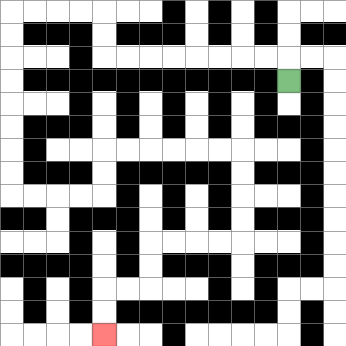{'start': '[12, 3]', 'end': '[4, 14]', 'path_directions': 'U,L,L,L,L,L,L,L,L,U,U,L,L,L,L,D,D,D,D,D,D,D,D,R,R,R,R,U,U,R,R,R,R,R,R,D,D,D,D,L,L,L,L,D,D,L,L,D,D', 'path_coordinates': '[[12, 3], [12, 2], [11, 2], [10, 2], [9, 2], [8, 2], [7, 2], [6, 2], [5, 2], [4, 2], [4, 1], [4, 0], [3, 0], [2, 0], [1, 0], [0, 0], [0, 1], [0, 2], [0, 3], [0, 4], [0, 5], [0, 6], [0, 7], [0, 8], [1, 8], [2, 8], [3, 8], [4, 8], [4, 7], [4, 6], [5, 6], [6, 6], [7, 6], [8, 6], [9, 6], [10, 6], [10, 7], [10, 8], [10, 9], [10, 10], [9, 10], [8, 10], [7, 10], [6, 10], [6, 11], [6, 12], [5, 12], [4, 12], [4, 13], [4, 14]]'}